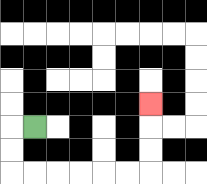{'start': '[1, 5]', 'end': '[6, 4]', 'path_directions': 'L,D,D,R,R,R,R,R,R,U,U,U', 'path_coordinates': '[[1, 5], [0, 5], [0, 6], [0, 7], [1, 7], [2, 7], [3, 7], [4, 7], [5, 7], [6, 7], [6, 6], [6, 5], [6, 4]]'}